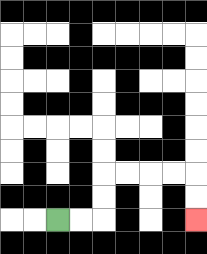{'start': '[2, 9]', 'end': '[8, 9]', 'path_directions': 'R,R,U,U,R,R,R,R,D,D', 'path_coordinates': '[[2, 9], [3, 9], [4, 9], [4, 8], [4, 7], [5, 7], [6, 7], [7, 7], [8, 7], [8, 8], [8, 9]]'}